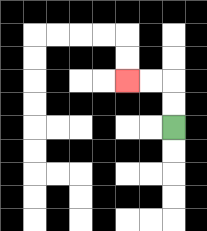{'start': '[7, 5]', 'end': '[5, 3]', 'path_directions': 'U,U,L,L', 'path_coordinates': '[[7, 5], [7, 4], [7, 3], [6, 3], [5, 3]]'}